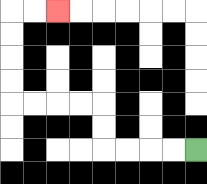{'start': '[8, 6]', 'end': '[2, 0]', 'path_directions': 'L,L,L,L,U,U,L,L,L,L,U,U,U,U,R,R', 'path_coordinates': '[[8, 6], [7, 6], [6, 6], [5, 6], [4, 6], [4, 5], [4, 4], [3, 4], [2, 4], [1, 4], [0, 4], [0, 3], [0, 2], [0, 1], [0, 0], [1, 0], [2, 0]]'}